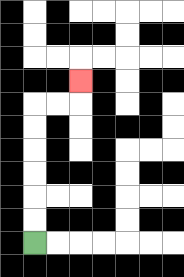{'start': '[1, 10]', 'end': '[3, 3]', 'path_directions': 'U,U,U,U,U,U,R,R,U', 'path_coordinates': '[[1, 10], [1, 9], [1, 8], [1, 7], [1, 6], [1, 5], [1, 4], [2, 4], [3, 4], [3, 3]]'}